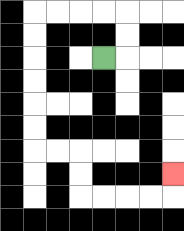{'start': '[4, 2]', 'end': '[7, 7]', 'path_directions': 'R,U,U,L,L,L,L,D,D,D,D,D,D,R,R,D,D,R,R,R,R,U', 'path_coordinates': '[[4, 2], [5, 2], [5, 1], [5, 0], [4, 0], [3, 0], [2, 0], [1, 0], [1, 1], [1, 2], [1, 3], [1, 4], [1, 5], [1, 6], [2, 6], [3, 6], [3, 7], [3, 8], [4, 8], [5, 8], [6, 8], [7, 8], [7, 7]]'}